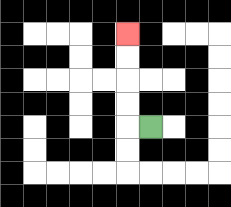{'start': '[6, 5]', 'end': '[5, 1]', 'path_directions': 'L,U,U,U,U', 'path_coordinates': '[[6, 5], [5, 5], [5, 4], [5, 3], [5, 2], [5, 1]]'}